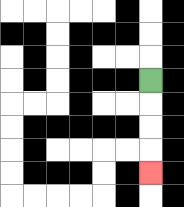{'start': '[6, 3]', 'end': '[6, 7]', 'path_directions': 'D,D,D,D', 'path_coordinates': '[[6, 3], [6, 4], [6, 5], [6, 6], [6, 7]]'}